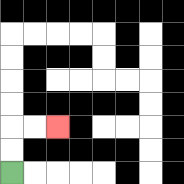{'start': '[0, 7]', 'end': '[2, 5]', 'path_directions': 'U,U,R,R', 'path_coordinates': '[[0, 7], [0, 6], [0, 5], [1, 5], [2, 5]]'}